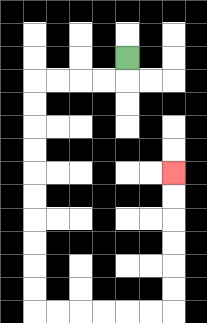{'start': '[5, 2]', 'end': '[7, 7]', 'path_directions': 'D,L,L,L,L,D,D,D,D,D,D,D,D,D,D,R,R,R,R,R,R,U,U,U,U,U,U', 'path_coordinates': '[[5, 2], [5, 3], [4, 3], [3, 3], [2, 3], [1, 3], [1, 4], [1, 5], [1, 6], [1, 7], [1, 8], [1, 9], [1, 10], [1, 11], [1, 12], [1, 13], [2, 13], [3, 13], [4, 13], [5, 13], [6, 13], [7, 13], [7, 12], [7, 11], [7, 10], [7, 9], [7, 8], [7, 7]]'}